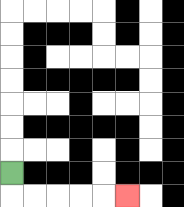{'start': '[0, 7]', 'end': '[5, 8]', 'path_directions': 'D,R,R,R,R,R', 'path_coordinates': '[[0, 7], [0, 8], [1, 8], [2, 8], [3, 8], [4, 8], [5, 8]]'}